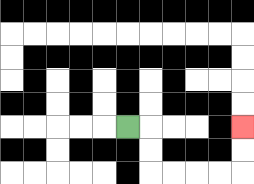{'start': '[5, 5]', 'end': '[10, 5]', 'path_directions': 'R,D,D,R,R,R,R,U,U', 'path_coordinates': '[[5, 5], [6, 5], [6, 6], [6, 7], [7, 7], [8, 7], [9, 7], [10, 7], [10, 6], [10, 5]]'}